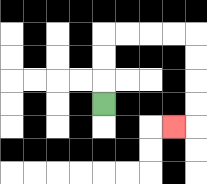{'start': '[4, 4]', 'end': '[7, 5]', 'path_directions': 'U,U,U,R,R,R,R,D,D,D,D,L', 'path_coordinates': '[[4, 4], [4, 3], [4, 2], [4, 1], [5, 1], [6, 1], [7, 1], [8, 1], [8, 2], [8, 3], [8, 4], [8, 5], [7, 5]]'}